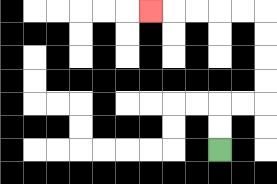{'start': '[9, 6]', 'end': '[6, 0]', 'path_directions': 'U,U,R,R,U,U,U,U,L,L,L,L,L', 'path_coordinates': '[[9, 6], [9, 5], [9, 4], [10, 4], [11, 4], [11, 3], [11, 2], [11, 1], [11, 0], [10, 0], [9, 0], [8, 0], [7, 0], [6, 0]]'}